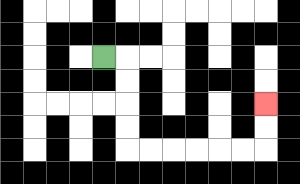{'start': '[4, 2]', 'end': '[11, 4]', 'path_directions': 'R,D,D,D,D,R,R,R,R,R,R,U,U', 'path_coordinates': '[[4, 2], [5, 2], [5, 3], [5, 4], [5, 5], [5, 6], [6, 6], [7, 6], [8, 6], [9, 6], [10, 6], [11, 6], [11, 5], [11, 4]]'}